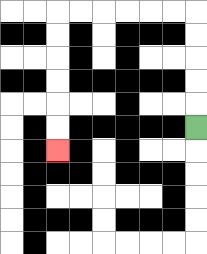{'start': '[8, 5]', 'end': '[2, 6]', 'path_directions': 'U,U,U,U,U,L,L,L,L,L,L,D,D,D,D,D,D', 'path_coordinates': '[[8, 5], [8, 4], [8, 3], [8, 2], [8, 1], [8, 0], [7, 0], [6, 0], [5, 0], [4, 0], [3, 0], [2, 0], [2, 1], [2, 2], [2, 3], [2, 4], [2, 5], [2, 6]]'}